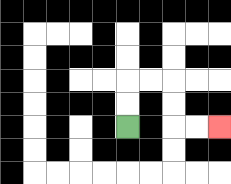{'start': '[5, 5]', 'end': '[9, 5]', 'path_directions': 'U,U,R,R,D,D,R,R', 'path_coordinates': '[[5, 5], [5, 4], [5, 3], [6, 3], [7, 3], [7, 4], [7, 5], [8, 5], [9, 5]]'}